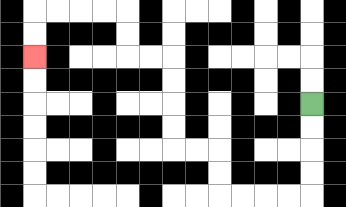{'start': '[13, 4]', 'end': '[1, 2]', 'path_directions': 'D,D,D,D,L,L,L,L,U,U,L,L,U,U,U,U,L,L,U,U,L,L,L,L,D,D', 'path_coordinates': '[[13, 4], [13, 5], [13, 6], [13, 7], [13, 8], [12, 8], [11, 8], [10, 8], [9, 8], [9, 7], [9, 6], [8, 6], [7, 6], [7, 5], [7, 4], [7, 3], [7, 2], [6, 2], [5, 2], [5, 1], [5, 0], [4, 0], [3, 0], [2, 0], [1, 0], [1, 1], [1, 2]]'}